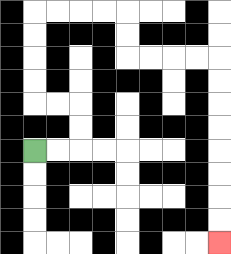{'start': '[1, 6]', 'end': '[9, 10]', 'path_directions': 'R,R,U,U,L,L,U,U,U,U,R,R,R,R,D,D,R,R,R,R,D,D,D,D,D,D,D,D', 'path_coordinates': '[[1, 6], [2, 6], [3, 6], [3, 5], [3, 4], [2, 4], [1, 4], [1, 3], [1, 2], [1, 1], [1, 0], [2, 0], [3, 0], [4, 0], [5, 0], [5, 1], [5, 2], [6, 2], [7, 2], [8, 2], [9, 2], [9, 3], [9, 4], [9, 5], [9, 6], [9, 7], [9, 8], [9, 9], [9, 10]]'}